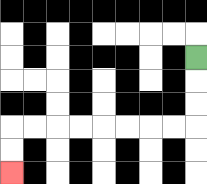{'start': '[8, 2]', 'end': '[0, 7]', 'path_directions': 'D,D,D,L,L,L,L,L,L,L,L,D,D', 'path_coordinates': '[[8, 2], [8, 3], [8, 4], [8, 5], [7, 5], [6, 5], [5, 5], [4, 5], [3, 5], [2, 5], [1, 5], [0, 5], [0, 6], [0, 7]]'}